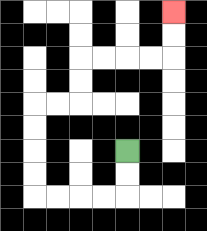{'start': '[5, 6]', 'end': '[7, 0]', 'path_directions': 'D,D,L,L,L,L,U,U,U,U,R,R,U,U,R,R,R,R,U,U', 'path_coordinates': '[[5, 6], [5, 7], [5, 8], [4, 8], [3, 8], [2, 8], [1, 8], [1, 7], [1, 6], [1, 5], [1, 4], [2, 4], [3, 4], [3, 3], [3, 2], [4, 2], [5, 2], [6, 2], [7, 2], [7, 1], [7, 0]]'}